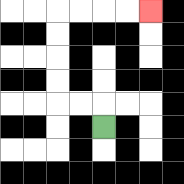{'start': '[4, 5]', 'end': '[6, 0]', 'path_directions': 'U,L,L,U,U,U,U,R,R,R,R', 'path_coordinates': '[[4, 5], [4, 4], [3, 4], [2, 4], [2, 3], [2, 2], [2, 1], [2, 0], [3, 0], [4, 0], [5, 0], [6, 0]]'}